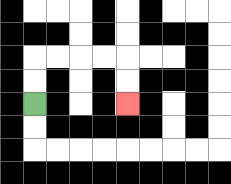{'start': '[1, 4]', 'end': '[5, 4]', 'path_directions': 'U,U,R,R,R,R,D,D', 'path_coordinates': '[[1, 4], [1, 3], [1, 2], [2, 2], [3, 2], [4, 2], [5, 2], [5, 3], [5, 4]]'}